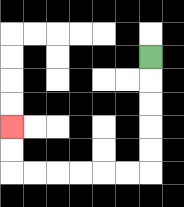{'start': '[6, 2]', 'end': '[0, 5]', 'path_directions': 'D,D,D,D,D,L,L,L,L,L,L,U,U', 'path_coordinates': '[[6, 2], [6, 3], [6, 4], [6, 5], [6, 6], [6, 7], [5, 7], [4, 7], [3, 7], [2, 7], [1, 7], [0, 7], [0, 6], [0, 5]]'}